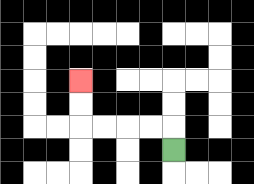{'start': '[7, 6]', 'end': '[3, 3]', 'path_directions': 'U,L,L,L,L,U,U', 'path_coordinates': '[[7, 6], [7, 5], [6, 5], [5, 5], [4, 5], [3, 5], [3, 4], [3, 3]]'}